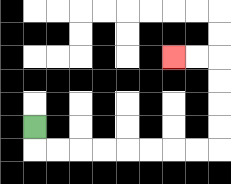{'start': '[1, 5]', 'end': '[7, 2]', 'path_directions': 'D,R,R,R,R,R,R,R,R,U,U,U,U,L,L', 'path_coordinates': '[[1, 5], [1, 6], [2, 6], [3, 6], [4, 6], [5, 6], [6, 6], [7, 6], [8, 6], [9, 6], [9, 5], [9, 4], [9, 3], [9, 2], [8, 2], [7, 2]]'}